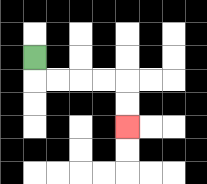{'start': '[1, 2]', 'end': '[5, 5]', 'path_directions': 'D,R,R,R,R,D,D', 'path_coordinates': '[[1, 2], [1, 3], [2, 3], [3, 3], [4, 3], [5, 3], [5, 4], [5, 5]]'}